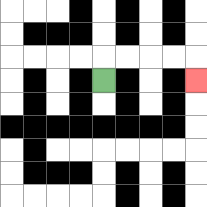{'start': '[4, 3]', 'end': '[8, 3]', 'path_directions': 'U,R,R,R,R,D', 'path_coordinates': '[[4, 3], [4, 2], [5, 2], [6, 2], [7, 2], [8, 2], [8, 3]]'}